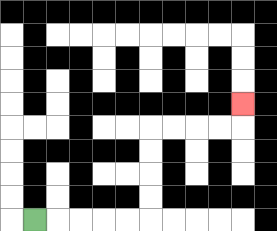{'start': '[1, 9]', 'end': '[10, 4]', 'path_directions': 'R,R,R,R,R,U,U,U,U,R,R,R,R,U', 'path_coordinates': '[[1, 9], [2, 9], [3, 9], [4, 9], [5, 9], [6, 9], [6, 8], [6, 7], [6, 6], [6, 5], [7, 5], [8, 5], [9, 5], [10, 5], [10, 4]]'}